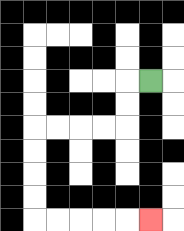{'start': '[6, 3]', 'end': '[6, 9]', 'path_directions': 'L,D,D,L,L,L,L,D,D,D,D,R,R,R,R,R', 'path_coordinates': '[[6, 3], [5, 3], [5, 4], [5, 5], [4, 5], [3, 5], [2, 5], [1, 5], [1, 6], [1, 7], [1, 8], [1, 9], [2, 9], [3, 9], [4, 9], [5, 9], [6, 9]]'}